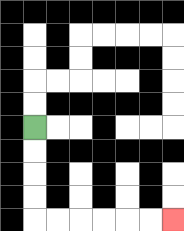{'start': '[1, 5]', 'end': '[7, 9]', 'path_directions': 'D,D,D,D,R,R,R,R,R,R', 'path_coordinates': '[[1, 5], [1, 6], [1, 7], [1, 8], [1, 9], [2, 9], [3, 9], [4, 9], [5, 9], [6, 9], [7, 9]]'}